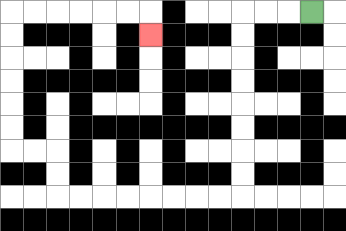{'start': '[13, 0]', 'end': '[6, 1]', 'path_directions': 'L,L,L,D,D,D,D,D,D,D,D,L,L,L,L,L,L,L,L,U,U,L,L,U,U,U,U,U,U,R,R,R,R,R,R,D', 'path_coordinates': '[[13, 0], [12, 0], [11, 0], [10, 0], [10, 1], [10, 2], [10, 3], [10, 4], [10, 5], [10, 6], [10, 7], [10, 8], [9, 8], [8, 8], [7, 8], [6, 8], [5, 8], [4, 8], [3, 8], [2, 8], [2, 7], [2, 6], [1, 6], [0, 6], [0, 5], [0, 4], [0, 3], [0, 2], [0, 1], [0, 0], [1, 0], [2, 0], [3, 0], [4, 0], [5, 0], [6, 0], [6, 1]]'}